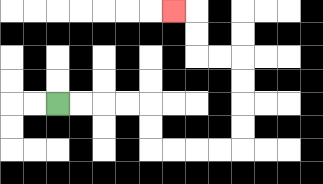{'start': '[2, 4]', 'end': '[7, 0]', 'path_directions': 'R,R,R,R,D,D,R,R,R,R,U,U,U,U,L,L,U,U,L', 'path_coordinates': '[[2, 4], [3, 4], [4, 4], [5, 4], [6, 4], [6, 5], [6, 6], [7, 6], [8, 6], [9, 6], [10, 6], [10, 5], [10, 4], [10, 3], [10, 2], [9, 2], [8, 2], [8, 1], [8, 0], [7, 0]]'}